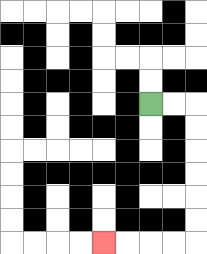{'start': '[6, 4]', 'end': '[4, 10]', 'path_directions': 'R,R,D,D,D,D,D,D,L,L,L,L', 'path_coordinates': '[[6, 4], [7, 4], [8, 4], [8, 5], [8, 6], [8, 7], [8, 8], [8, 9], [8, 10], [7, 10], [6, 10], [5, 10], [4, 10]]'}